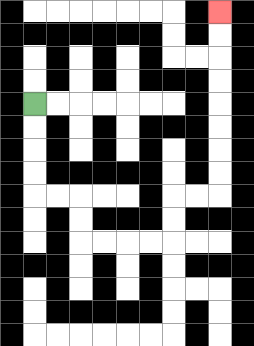{'start': '[1, 4]', 'end': '[9, 0]', 'path_directions': 'D,D,D,D,R,R,D,D,R,R,R,R,U,U,R,R,U,U,U,U,U,U,U,U', 'path_coordinates': '[[1, 4], [1, 5], [1, 6], [1, 7], [1, 8], [2, 8], [3, 8], [3, 9], [3, 10], [4, 10], [5, 10], [6, 10], [7, 10], [7, 9], [7, 8], [8, 8], [9, 8], [9, 7], [9, 6], [9, 5], [9, 4], [9, 3], [9, 2], [9, 1], [9, 0]]'}